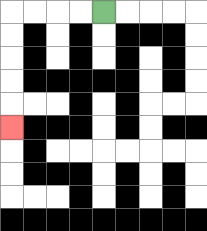{'start': '[4, 0]', 'end': '[0, 5]', 'path_directions': 'L,L,L,L,D,D,D,D,D', 'path_coordinates': '[[4, 0], [3, 0], [2, 0], [1, 0], [0, 0], [0, 1], [0, 2], [0, 3], [0, 4], [0, 5]]'}